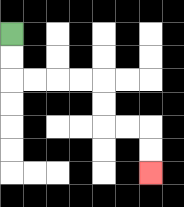{'start': '[0, 1]', 'end': '[6, 7]', 'path_directions': 'D,D,R,R,R,R,D,D,R,R,D,D', 'path_coordinates': '[[0, 1], [0, 2], [0, 3], [1, 3], [2, 3], [3, 3], [4, 3], [4, 4], [4, 5], [5, 5], [6, 5], [6, 6], [6, 7]]'}